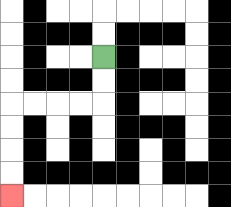{'start': '[4, 2]', 'end': '[0, 8]', 'path_directions': 'D,D,L,L,L,L,D,D,D,D', 'path_coordinates': '[[4, 2], [4, 3], [4, 4], [3, 4], [2, 4], [1, 4], [0, 4], [0, 5], [0, 6], [0, 7], [0, 8]]'}